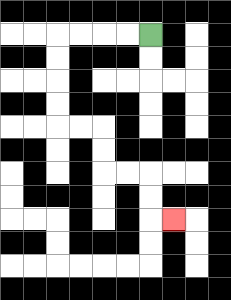{'start': '[6, 1]', 'end': '[7, 9]', 'path_directions': 'L,L,L,L,D,D,D,D,R,R,D,D,R,R,D,D,R', 'path_coordinates': '[[6, 1], [5, 1], [4, 1], [3, 1], [2, 1], [2, 2], [2, 3], [2, 4], [2, 5], [3, 5], [4, 5], [4, 6], [4, 7], [5, 7], [6, 7], [6, 8], [6, 9], [7, 9]]'}